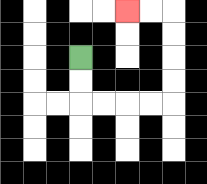{'start': '[3, 2]', 'end': '[5, 0]', 'path_directions': 'D,D,R,R,R,R,U,U,U,U,L,L', 'path_coordinates': '[[3, 2], [3, 3], [3, 4], [4, 4], [5, 4], [6, 4], [7, 4], [7, 3], [7, 2], [7, 1], [7, 0], [6, 0], [5, 0]]'}